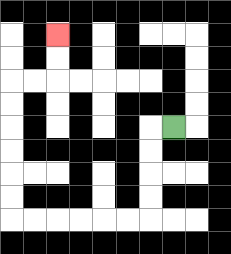{'start': '[7, 5]', 'end': '[2, 1]', 'path_directions': 'L,D,D,D,D,L,L,L,L,L,L,U,U,U,U,U,U,R,R,U,U', 'path_coordinates': '[[7, 5], [6, 5], [6, 6], [6, 7], [6, 8], [6, 9], [5, 9], [4, 9], [3, 9], [2, 9], [1, 9], [0, 9], [0, 8], [0, 7], [0, 6], [0, 5], [0, 4], [0, 3], [1, 3], [2, 3], [2, 2], [2, 1]]'}